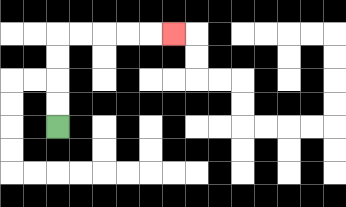{'start': '[2, 5]', 'end': '[7, 1]', 'path_directions': 'U,U,U,U,R,R,R,R,R', 'path_coordinates': '[[2, 5], [2, 4], [2, 3], [2, 2], [2, 1], [3, 1], [4, 1], [5, 1], [6, 1], [7, 1]]'}